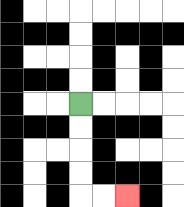{'start': '[3, 4]', 'end': '[5, 8]', 'path_directions': 'D,D,D,D,R,R', 'path_coordinates': '[[3, 4], [3, 5], [3, 6], [3, 7], [3, 8], [4, 8], [5, 8]]'}